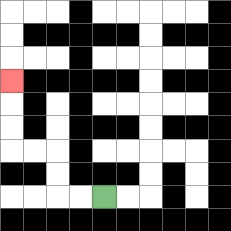{'start': '[4, 8]', 'end': '[0, 3]', 'path_directions': 'L,L,U,U,L,L,U,U,U', 'path_coordinates': '[[4, 8], [3, 8], [2, 8], [2, 7], [2, 6], [1, 6], [0, 6], [0, 5], [0, 4], [0, 3]]'}